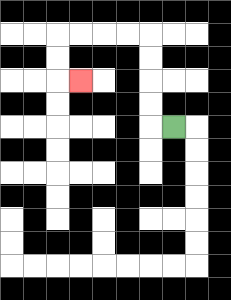{'start': '[7, 5]', 'end': '[3, 3]', 'path_directions': 'L,U,U,U,U,L,L,L,L,D,D,R', 'path_coordinates': '[[7, 5], [6, 5], [6, 4], [6, 3], [6, 2], [6, 1], [5, 1], [4, 1], [3, 1], [2, 1], [2, 2], [2, 3], [3, 3]]'}